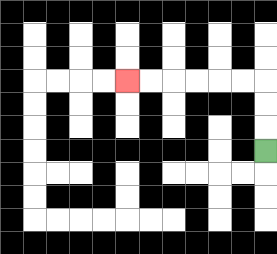{'start': '[11, 6]', 'end': '[5, 3]', 'path_directions': 'U,U,U,L,L,L,L,L,L', 'path_coordinates': '[[11, 6], [11, 5], [11, 4], [11, 3], [10, 3], [9, 3], [8, 3], [7, 3], [6, 3], [5, 3]]'}